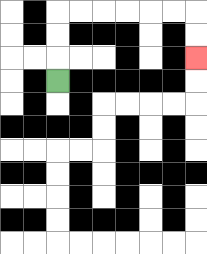{'start': '[2, 3]', 'end': '[8, 2]', 'path_directions': 'U,U,U,R,R,R,R,R,R,D,D', 'path_coordinates': '[[2, 3], [2, 2], [2, 1], [2, 0], [3, 0], [4, 0], [5, 0], [6, 0], [7, 0], [8, 0], [8, 1], [8, 2]]'}